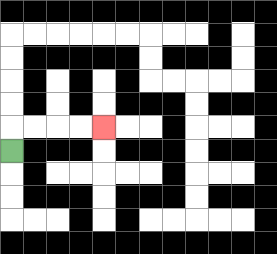{'start': '[0, 6]', 'end': '[4, 5]', 'path_directions': 'U,R,R,R,R', 'path_coordinates': '[[0, 6], [0, 5], [1, 5], [2, 5], [3, 5], [4, 5]]'}